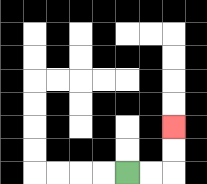{'start': '[5, 7]', 'end': '[7, 5]', 'path_directions': 'R,R,U,U', 'path_coordinates': '[[5, 7], [6, 7], [7, 7], [7, 6], [7, 5]]'}